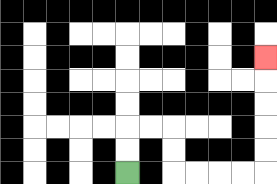{'start': '[5, 7]', 'end': '[11, 2]', 'path_directions': 'U,U,R,R,D,D,R,R,R,R,U,U,U,U,U', 'path_coordinates': '[[5, 7], [5, 6], [5, 5], [6, 5], [7, 5], [7, 6], [7, 7], [8, 7], [9, 7], [10, 7], [11, 7], [11, 6], [11, 5], [11, 4], [11, 3], [11, 2]]'}